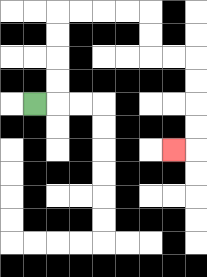{'start': '[1, 4]', 'end': '[7, 6]', 'path_directions': 'R,U,U,U,U,R,R,R,R,D,D,R,R,D,D,D,D,L', 'path_coordinates': '[[1, 4], [2, 4], [2, 3], [2, 2], [2, 1], [2, 0], [3, 0], [4, 0], [5, 0], [6, 0], [6, 1], [6, 2], [7, 2], [8, 2], [8, 3], [8, 4], [8, 5], [8, 6], [7, 6]]'}